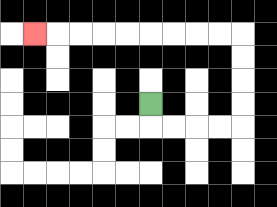{'start': '[6, 4]', 'end': '[1, 1]', 'path_directions': 'D,R,R,R,R,U,U,U,U,L,L,L,L,L,L,L,L,L', 'path_coordinates': '[[6, 4], [6, 5], [7, 5], [8, 5], [9, 5], [10, 5], [10, 4], [10, 3], [10, 2], [10, 1], [9, 1], [8, 1], [7, 1], [6, 1], [5, 1], [4, 1], [3, 1], [2, 1], [1, 1]]'}